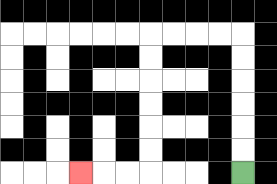{'start': '[10, 7]', 'end': '[3, 7]', 'path_directions': 'U,U,U,U,U,U,L,L,L,L,D,D,D,D,D,D,L,L,L', 'path_coordinates': '[[10, 7], [10, 6], [10, 5], [10, 4], [10, 3], [10, 2], [10, 1], [9, 1], [8, 1], [7, 1], [6, 1], [6, 2], [6, 3], [6, 4], [6, 5], [6, 6], [6, 7], [5, 7], [4, 7], [3, 7]]'}